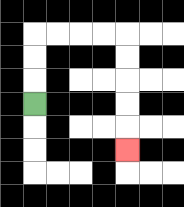{'start': '[1, 4]', 'end': '[5, 6]', 'path_directions': 'U,U,U,R,R,R,R,D,D,D,D,D', 'path_coordinates': '[[1, 4], [1, 3], [1, 2], [1, 1], [2, 1], [3, 1], [4, 1], [5, 1], [5, 2], [5, 3], [5, 4], [5, 5], [5, 6]]'}